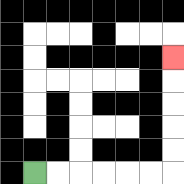{'start': '[1, 7]', 'end': '[7, 2]', 'path_directions': 'R,R,R,R,R,R,U,U,U,U,U', 'path_coordinates': '[[1, 7], [2, 7], [3, 7], [4, 7], [5, 7], [6, 7], [7, 7], [7, 6], [7, 5], [7, 4], [7, 3], [7, 2]]'}